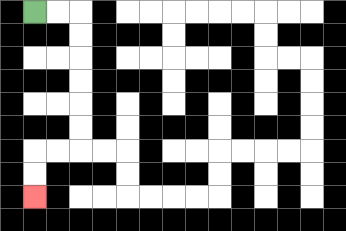{'start': '[1, 0]', 'end': '[1, 8]', 'path_directions': 'R,R,D,D,D,D,D,D,L,L,D,D', 'path_coordinates': '[[1, 0], [2, 0], [3, 0], [3, 1], [3, 2], [3, 3], [3, 4], [3, 5], [3, 6], [2, 6], [1, 6], [1, 7], [1, 8]]'}